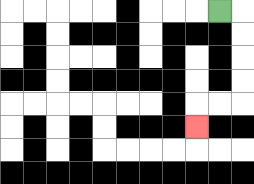{'start': '[9, 0]', 'end': '[8, 5]', 'path_directions': 'R,D,D,D,D,L,L,D', 'path_coordinates': '[[9, 0], [10, 0], [10, 1], [10, 2], [10, 3], [10, 4], [9, 4], [8, 4], [8, 5]]'}